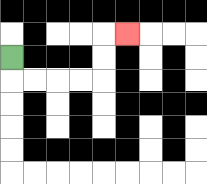{'start': '[0, 2]', 'end': '[5, 1]', 'path_directions': 'D,R,R,R,R,U,U,R', 'path_coordinates': '[[0, 2], [0, 3], [1, 3], [2, 3], [3, 3], [4, 3], [4, 2], [4, 1], [5, 1]]'}